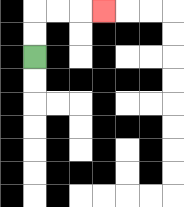{'start': '[1, 2]', 'end': '[4, 0]', 'path_directions': 'U,U,R,R,R', 'path_coordinates': '[[1, 2], [1, 1], [1, 0], [2, 0], [3, 0], [4, 0]]'}